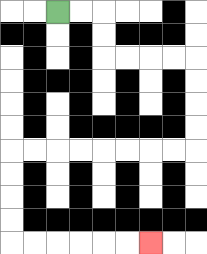{'start': '[2, 0]', 'end': '[6, 10]', 'path_directions': 'R,R,D,D,R,R,R,R,D,D,D,D,L,L,L,L,L,L,L,L,D,D,D,D,R,R,R,R,R,R', 'path_coordinates': '[[2, 0], [3, 0], [4, 0], [4, 1], [4, 2], [5, 2], [6, 2], [7, 2], [8, 2], [8, 3], [8, 4], [8, 5], [8, 6], [7, 6], [6, 6], [5, 6], [4, 6], [3, 6], [2, 6], [1, 6], [0, 6], [0, 7], [0, 8], [0, 9], [0, 10], [1, 10], [2, 10], [3, 10], [4, 10], [5, 10], [6, 10]]'}